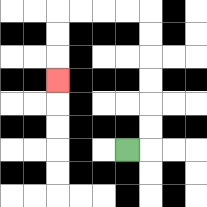{'start': '[5, 6]', 'end': '[2, 3]', 'path_directions': 'R,U,U,U,U,U,U,L,L,L,L,D,D,D', 'path_coordinates': '[[5, 6], [6, 6], [6, 5], [6, 4], [6, 3], [6, 2], [6, 1], [6, 0], [5, 0], [4, 0], [3, 0], [2, 0], [2, 1], [2, 2], [2, 3]]'}